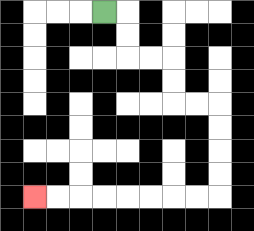{'start': '[4, 0]', 'end': '[1, 8]', 'path_directions': 'R,D,D,R,R,D,D,R,R,D,D,D,D,L,L,L,L,L,L,L,L', 'path_coordinates': '[[4, 0], [5, 0], [5, 1], [5, 2], [6, 2], [7, 2], [7, 3], [7, 4], [8, 4], [9, 4], [9, 5], [9, 6], [9, 7], [9, 8], [8, 8], [7, 8], [6, 8], [5, 8], [4, 8], [3, 8], [2, 8], [1, 8]]'}